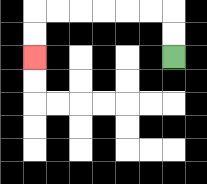{'start': '[7, 2]', 'end': '[1, 2]', 'path_directions': 'U,U,L,L,L,L,L,L,D,D', 'path_coordinates': '[[7, 2], [7, 1], [7, 0], [6, 0], [5, 0], [4, 0], [3, 0], [2, 0], [1, 0], [1, 1], [1, 2]]'}